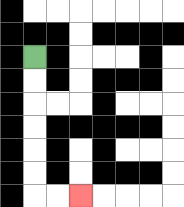{'start': '[1, 2]', 'end': '[3, 8]', 'path_directions': 'D,D,D,D,D,D,R,R', 'path_coordinates': '[[1, 2], [1, 3], [1, 4], [1, 5], [1, 6], [1, 7], [1, 8], [2, 8], [3, 8]]'}